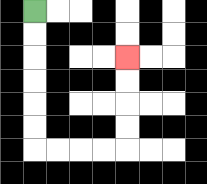{'start': '[1, 0]', 'end': '[5, 2]', 'path_directions': 'D,D,D,D,D,D,R,R,R,R,U,U,U,U', 'path_coordinates': '[[1, 0], [1, 1], [1, 2], [1, 3], [1, 4], [1, 5], [1, 6], [2, 6], [3, 6], [4, 6], [5, 6], [5, 5], [5, 4], [5, 3], [5, 2]]'}